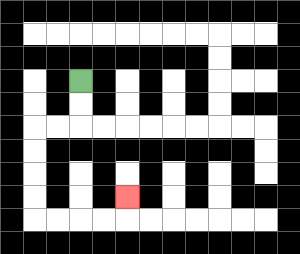{'start': '[3, 3]', 'end': '[5, 8]', 'path_directions': 'D,D,L,L,D,D,D,D,R,R,R,R,U', 'path_coordinates': '[[3, 3], [3, 4], [3, 5], [2, 5], [1, 5], [1, 6], [1, 7], [1, 8], [1, 9], [2, 9], [3, 9], [4, 9], [5, 9], [5, 8]]'}